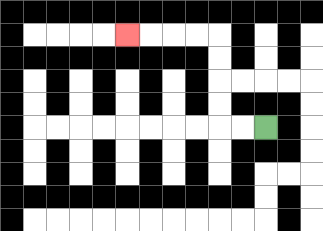{'start': '[11, 5]', 'end': '[5, 1]', 'path_directions': 'L,L,U,U,U,U,L,L,L,L', 'path_coordinates': '[[11, 5], [10, 5], [9, 5], [9, 4], [9, 3], [9, 2], [9, 1], [8, 1], [7, 1], [6, 1], [5, 1]]'}